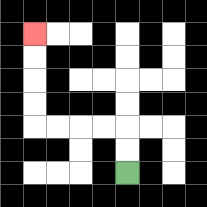{'start': '[5, 7]', 'end': '[1, 1]', 'path_directions': 'U,U,L,L,L,L,U,U,U,U', 'path_coordinates': '[[5, 7], [5, 6], [5, 5], [4, 5], [3, 5], [2, 5], [1, 5], [1, 4], [1, 3], [1, 2], [1, 1]]'}